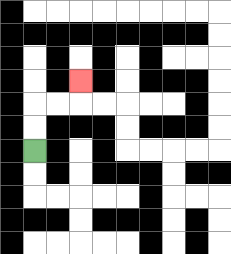{'start': '[1, 6]', 'end': '[3, 3]', 'path_directions': 'U,U,R,R,U', 'path_coordinates': '[[1, 6], [1, 5], [1, 4], [2, 4], [3, 4], [3, 3]]'}